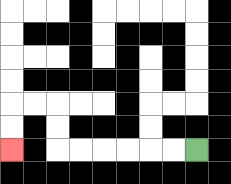{'start': '[8, 6]', 'end': '[0, 6]', 'path_directions': 'L,L,L,L,L,L,U,U,L,L,D,D', 'path_coordinates': '[[8, 6], [7, 6], [6, 6], [5, 6], [4, 6], [3, 6], [2, 6], [2, 5], [2, 4], [1, 4], [0, 4], [0, 5], [0, 6]]'}